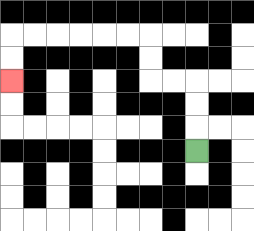{'start': '[8, 6]', 'end': '[0, 3]', 'path_directions': 'U,U,U,L,L,U,U,L,L,L,L,L,L,D,D', 'path_coordinates': '[[8, 6], [8, 5], [8, 4], [8, 3], [7, 3], [6, 3], [6, 2], [6, 1], [5, 1], [4, 1], [3, 1], [2, 1], [1, 1], [0, 1], [0, 2], [0, 3]]'}